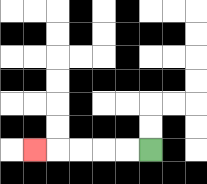{'start': '[6, 6]', 'end': '[1, 6]', 'path_directions': 'L,L,L,L,L', 'path_coordinates': '[[6, 6], [5, 6], [4, 6], [3, 6], [2, 6], [1, 6]]'}